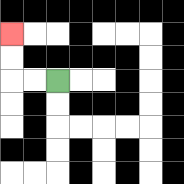{'start': '[2, 3]', 'end': '[0, 1]', 'path_directions': 'L,L,U,U', 'path_coordinates': '[[2, 3], [1, 3], [0, 3], [0, 2], [0, 1]]'}